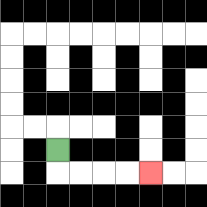{'start': '[2, 6]', 'end': '[6, 7]', 'path_directions': 'D,R,R,R,R', 'path_coordinates': '[[2, 6], [2, 7], [3, 7], [4, 7], [5, 7], [6, 7]]'}